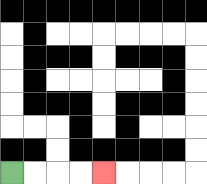{'start': '[0, 7]', 'end': '[4, 7]', 'path_directions': 'R,R,R,R', 'path_coordinates': '[[0, 7], [1, 7], [2, 7], [3, 7], [4, 7]]'}